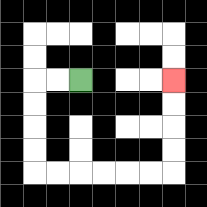{'start': '[3, 3]', 'end': '[7, 3]', 'path_directions': 'L,L,D,D,D,D,R,R,R,R,R,R,U,U,U,U', 'path_coordinates': '[[3, 3], [2, 3], [1, 3], [1, 4], [1, 5], [1, 6], [1, 7], [2, 7], [3, 7], [4, 7], [5, 7], [6, 7], [7, 7], [7, 6], [7, 5], [7, 4], [7, 3]]'}